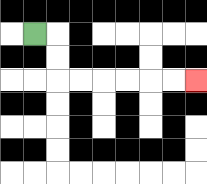{'start': '[1, 1]', 'end': '[8, 3]', 'path_directions': 'R,D,D,R,R,R,R,R,R', 'path_coordinates': '[[1, 1], [2, 1], [2, 2], [2, 3], [3, 3], [4, 3], [5, 3], [6, 3], [7, 3], [8, 3]]'}